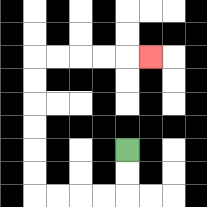{'start': '[5, 6]', 'end': '[6, 2]', 'path_directions': 'D,D,L,L,L,L,U,U,U,U,U,U,R,R,R,R,R', 'path_coordinates': '[[5, 6], [5, 7], [5, 8], [4, 8], [3, 8], [2, 8], [1, 8], [1, 7], [1, 6], [1, 5], [1, 4], [1, 3], [1, 2], [2, 2], [3, 2], [4, 2], [5, 2], [6, 2]]'}